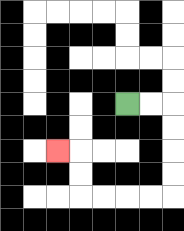{'start': '[5, 4]', 'end': '[2, 6]', 'path_directions': 'R,R,D,D,D,D,L,L,L,L,U,U,L', 'path_coordinates': '[[5, 4], [6, 4], [7, 4], [7, 5], [7, 6], [7, 7], [7, 8], [6, 8], [5, 8], [4, 8], [3, 8], [3, 7], [3, 6], [2, 6]]'}